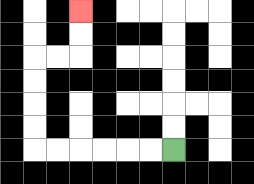{'start': '[7, 6]', 'end': '[3, 0]', 'path_directions': 'L,L,L,L,L,L,U,U,U,U,R,R,U,U', 'path_coordinates': '[[7, 6], [6, 6], [5, 6], [4, 6], [3, 6], [2, 6], [1, 6], [1, 5], [1, 4], [1, 3], [1, 2], [2, 2], [3, 2], [3, 1], [3, 0]]'}